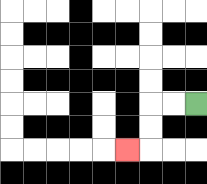{'start': '[8, 4]', 'end': '[5, 6]', 'path_directions': 'L,L,D,D,L', 'path_coordinates': '[[8, 4], [7, 4], [6, 4], [6, 5], [6, 6], [5, 6]]'}